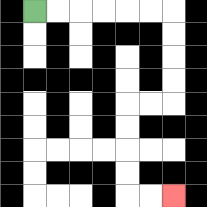{'start': '[1, 0]', 'end': '[7, 8]', 'path_directions': 'R,R,R,R,R,R,D,D,D,D,L,L,D,D,D,D,R,R', 'path_coordinates': '[[1, 0], [2, 0], [3, 0], [4, 0], [5, 0], [6, 0], [7, 0], [7, 1], [7, 2], [7, 3], [7, 4], [6, 4], [5, 4], [5, 5], [5, 6], [5, 7], [5, 8], [6, 8], [7, 8]]'}